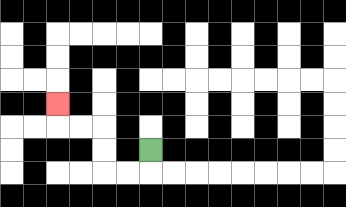{'start': '[6, 6]', 'end': '[2, 4]', 'path_directions': 'D,L,L,U,U,L,L,U', 'path_coordinates': '[[6, 6], [6, 7], [5, 7], [4, 7], [4, 6], [4, 5], [3, 5], [2, 5], [2, 4]]'}